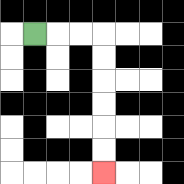{'start': '[1, 1]', 'end': '[4, 7]', 'path_directions': 'R,R,R,D,D,D,D,D,D', 'path_coordinates': '[[1, 1], [2, 1], [3, 1], [4, 1], [4, 2], [4, 3], [4, 4], [4, 5], [4, 6], [4, 7]]'}